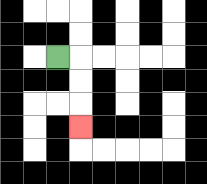{'start': '[2, 2]', 'end': '[3, 5]', 'path_directions': 'R,D,D,D', 'path_coordinates': '[[2, 2], [3, 2], [3, 3], [3, 4], [3, 5]]'}